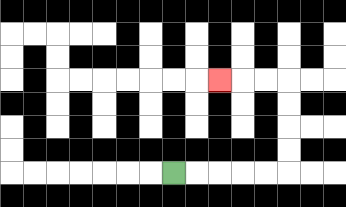{'start': '[7, 7]', 'end': '[9, 3]', 'path_directions': 'R,R,R,R,R,U,U,U,U,L,L,L', 'path_coordinates': '[[7, 7], [8, 7], [9, 7], [10, 7], [11, 7], [12, 7], [12, 6], [12, 5], [12, 4], [12, 3], [11, 3], [10, 3], [9, 3]]'}